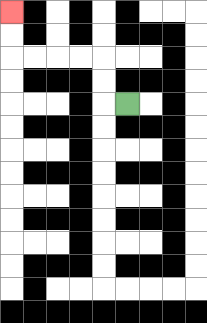{'start': '[5, 4]', 'end': '[0, 0]', 'path_directions': 'L,U,U,L,L,L,L,U,U', 'path_coordinates': '[[5, 4], [4, 4], [4, 3], [4, 2], [3, 2], [2, 2], [1, 2], [0, 2], [0, 1], [0, 0]]'}